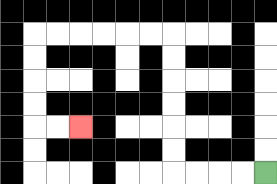{'start': '[11, 7]', 'end': '[3, 5]', 'path_directions': 'L,L,L,L,U,U,U,U,U,U,L,L,L,L,L,L,D,D,D,D,R,R', 'path_coordinates': '[[11, 7], [10, 7], [9, 7], [8, 7], [7, 7], [7, 6], [7, 5], [7, 4], [7, 3], [7, 2], [7, 1], [6, 1], [5, 1], [4, 1], [3, 1], [2, 1], [1, 1], [1, 2], [1, 3], [1, 4], [1, 5], [2, 5], [3, 5]]'}